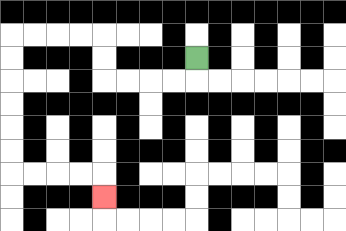{'start': '[8, 2]', 'end': '[4, 8]', 'path_directions': 'D,L,L,L,L,U,U,L,L,L,L,D,D,D,D,D,D,R,R,R,R,D', 'path_coordinates': '[[8, 2], [8, 3], [7, 3], [6, 3], [5, 3], [4, 3], [4, 2], [4, 1], [3, 1], [2, 1], [1, 1], [0, 1], [0, 2], [0, 3], [0, 4], [0, 5], [0, 6], [0, 7], [1, 7], [2, 7], [3, 7], [4, 7], [4, 8]]'}